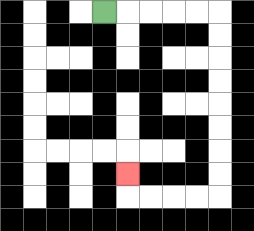{'start': '[4, 0]', 'end': '[5, 7]', 'path_directions': 'R,R,R,R,R,D,D,D,D,D,D,D,D,L,L,L,L,U', 'path_coordinates': '[[4, 0], [5, 0], [6, 0], [7, 0], [8, 0], [9, 0], [9, 1], [9, 2], [9, 3], [9, 4], [9, 5], [9, 6], [9, 7], [9, 8], [8, 8], [7, 8], [6, 8], [5, 8], [5, 7]]'}